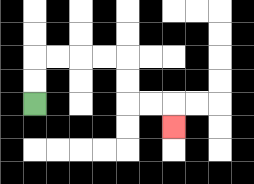{'start': '[1, 4]', 'end': '[7, 5]', 'path_directions': 'U,U,R,R,R,R,D,D,R,R,D', 'path_coordinates': '[[1, 4], [1, 3], [1, 2], [2, 2], [3, 2], [4, 2], [5, 2], [5, 3], [5, 4], [6, 4], [7, 4], [7, 5]]'}